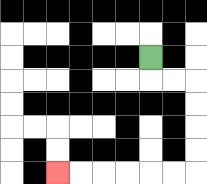{'start': '[6, 2]', 'end': '[2, 7]', 'path_directions': 'D,R,R,D,D,D,D,L,L,L,L,L,L', 'path_coordinates': '[[6, 2], [6, 3], [7, 3], [8, 3], [8, 4], [8, 5], [8, 6], [8, 7], [7, 7], [6, 7], [5, 7], [4, 7], [3, 7], [2, 7]]'}